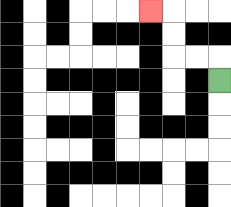{'start': '[9, 3]', 'end': '[6, 0]', 'path_directions': 'U,L,L,U,U,L', 'path_coordinates': '[[9, 3], [9, 2], [8, 2], [7, 2], [7, 1], [7, 0], [6, 0]]'}